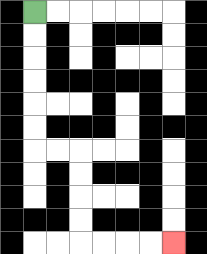{'start': '[1, 0]', 'end': '[7, 10]', 'path_directions': 'D,D,D,D,D,D,R,R,D,D,D,D,R,R,R,R', 'path_coordinates': '[[1, 0], [1, 1], [1, 2], [1, 3], [1, 4], [1, 5], [1, 6], [2, 6], [3, 6], [3, 7], [3, 8], [3, 9], [3, 10], [4, 10], [5, 10], [6, 10], [7, 10]]'}